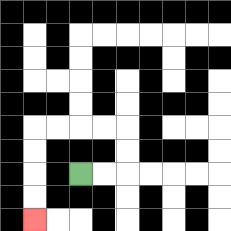{'start': '[3, 7]', 'end': '[1, 9]', 'path_directions': 'R,R,U,U,L,L,L,L,D,D,D,D', 'path_coordinates': '[[3, 7], [4, 7], [5, 7], [5, 6], [5, 5], [4, 5], [3, 5], [2, 5], [1, 5], [1, 6], [1, 7], [1, 8], [1, 9]]'}